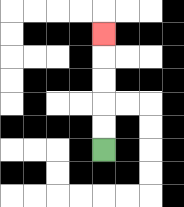{'start': '[4, 6]', 'end': '[4, 1]', 'path_directions': 'U,U,U,U,U', 'path_coordinates': '[[4, 6], [4, 5], [4, 4], [4, 3], [4, 2], [4, 1]]'}